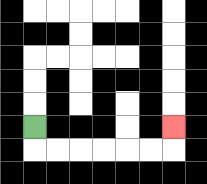{'start': '[1, 5]', 'end': '[7, 5]', 'path_directions': 'D,R,R,R,R,R,R,U', 'path_coordinates': '[[1, 5], [1, 6], [2, 6], [3, 6], [4, 6], [5, 6], [6, 6], [7, 6], [7, 5]]'}